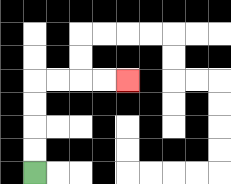{'start': '[1, 7]', 'end': '[5, 3]', 'path_directions': 'U,U,U,U,R,R,R,R', 'path_coordinates': '[[1, 7], [1, 6], [1, 5], [1, 4], [1, 3], [2, 3], [3, 3], [4, 3], [5, 3]]'}